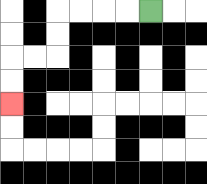{'start': '[6, 0]', 'end': '[0, 4]', 'path_directions': 'L,L,L,L,D,D,L,L,D,D', 'path_coordinates': '[[6, 0], [5, 0], [4, 0], [3, 0], [2, 0], [2, 1], [2, 2], [1, 2], [0, 2], [0, 3], [0, 4]]'}